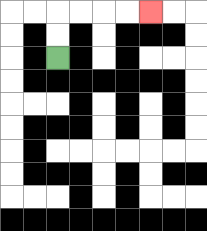{'start': '[2, 2]', 'end': '[6, 0]', 'path_directions': 'U,U,R,R,R,R', 'path_coordinates': '[[2, 2], [2, 1], [2, 0], [3, 0], [4, 0], [5, 0], [6, 0]]'}